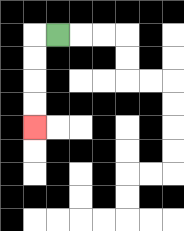{'start': '[2, 1]', 'end': '[1, 5]', 'path_directions': 'L,D,D,D,D', 'path_coordinates': '[[2, 1], [1, 1], [1, 2], [1, 3], [1, 4], [1, 5]]'}